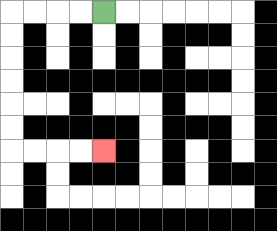{'start': '[4, 0]', 'end': '[4, 6]', 'path_directions': 'L,L,L,L,D,D,D,D,D,D,R,R,R,R', 'path_coordinates': '[[4, 0], [3, 0], [2, 0], [1, 0], [0, 0], [0, 1], [0, 2], [0, 3], [0, 4], [0, 5], [0, 6], [1, 6], [2, 6], [3, 6], [4, 6]]'}